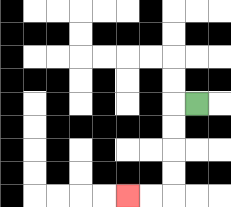{'start': '[8, 4]', 'end': '[5, 8]', 'path_directions': 'L,D,D,D,D,L,L', 'path_coordinates': '[[8, 4], [7, 4], [7, 5], [7, 6], [7, 7], [7, 8], [6, 8], [5, 8]]'}